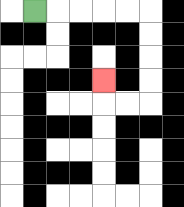{'start': '[1, 0]', 'end': '[4, 3]', 'path_directions': 'R,R,R,R,R,D,D,D,D,L,L,U', 'path_coordinates': '[[1, 0], [2, 0], [3, 0], [4, 0], [5, 0], [6, 0], [6, 1], [6, 2], [6, 3], [6, 4], [5, 4], [4, 4], [4, 3]]'}